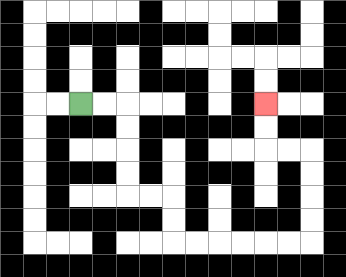{'start': '[3, 4]', 'end': '[11, 4]', 'path_directions': 'R,R,D,D,D,D,R,R,D,D,R,R,R,R,R,R,U,U,U,U,L,L,U,U', 'path_coordinates': '[[3, 4], [4, 4], [5, 4], [5, 5], [5, 6], [5, 7], [5, 8], [6, 8], [7, 8], [7, 9], [7, 10], [8, 10], [9, 10], [10, 10], [11, 10], [12, 10], [13, 10], [13, 9], [13, 8], [13, 7], [13, 6], [12, 6], [11, 6], [11, 5], [11, 4]]'}